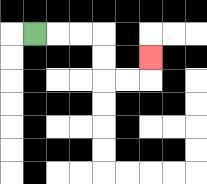{'start': '[1, 1]', 'end': '[6, 2]', 'path_directions': 'R,R,R,D,D,R,R,U', 'path_coordinates': '[[1, 1], [2, 1], [3, 1], [4, 1], [4, 2], [4, 3], [5, 3], [6, 3], [6, 2]]'}